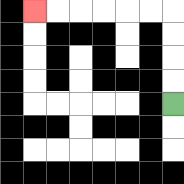{'start': '[7, 4]', 'end': '[1, 0]', 'path_directions': 'U,U,U,U,L,L,L,L,L,L', 'path_coordinates': '[[7, 4], [7, 3], [7, 2], [7, 1], [7, 0], [6, 0], [5, 0], [4, 0], [3, 0], [2, 0], [1, 0]]'}